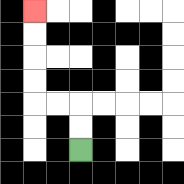{'start': '[3, 6]', 'end': '[1, 0]', 'path_directions': 'U,U,L,L,U,U,U,U', 'path_coordinates': '[[3, 6], [3, 5], [3, 4], [2, 4], [1, 4], [1, 3], [1, 2], [1, 1], [1, 0]]'}